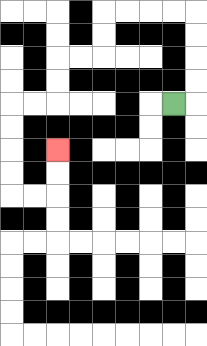{'start': '[7, 4]', 'end': '[2, 6]', 'path_directions': 'R,U,U,U,U,L,L,L,L,D,D,L,L,D,D,L,L,D,D,D,D,R,R,U,U', 'path_coordinates': '[[7, 4], [8, 4], [8, 3], [8, 2], [8, 1], [8, 0], [7, 0], [6, 0], [5, 0], [4, 0], [4, 1], [4, 2], [3, 2], [2, 2], [2, 3], [2, 4], [1, 4], [0, 4], [0, 5], [0, 6], [0, 7], [0, 8], [1, 8], [2, 8], [2, 7], [2, 6]]'}